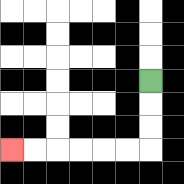{'start': '[6, 3]', 'end': '[0, 6]', 'path_directions': 'D,D,D,L,L,L,L,L,L', 'path_coordinates': '[[6, 3], [6, 4], [6, 5], [6, 6], [5, 6], [4, 6], [3, 6], [2, 6], [1, 6], [0, 6]]'}